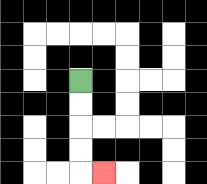{'start': '[3, 3]', 'end': '[4, 7]', 'path_directions': 'D,D,D,D,R', 'path_coordinates': '[[3, 3], [3, 4], [3, 5], [3, 6], [3, 7], [4, 7]]'}